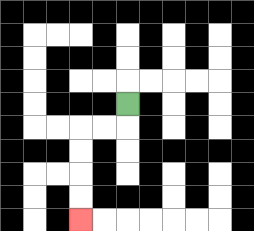{'start': '[5, 4]', 'end': '[3, 9]', 'path_directions': 'D,L,L,D,D,D,D', 'path_coordinates': '[[5, 4], [5, 5], [4, 5], [3, 5], [3, 6], [3, 7], [3, 8], [3, 9]]'}